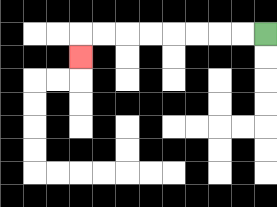{'start': '[11, 1]', 'end': '[3, 2]', 'path_directions': 'L,L,L,L,L,L,L,L,D', 'path_coordinates': '[[11, 1], [10, 1], [9, 1], [8, 1], [7, 1], [6, 1], [5, 1], [4, 1], [3, 1], [3, 2]]'}